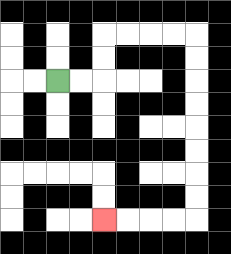{'start': '[2, 3]', 'end': '[4, 9]', 'path_directions': 'R,R,U,U,R,R,R,R,D,D,D,D,D,D,D,D,L,L,L,L', 'path_coordinates': '[[2, 3], [3, 3], [4, 3], [4, 2], [4, 1], [5, 1], [6, 1], [7, 1], [8, 1], [8, 2], [8, 3], [8, 4], [8, 5], [8, 6], [8, 7], [8, 8], [8, 9], [7, 9], [6, 9], [5, 9], [4, 9]]'}